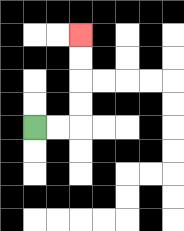{'start': '[1, 5]', 'end': '[3, 1]', 'path_directions': 'R,R,U,U,U,U', 'path_coordinates': '[[1, 5], [2, 5], [3, 5], [3, 4], [3, 3], [3, 2], [3, 1]]'}